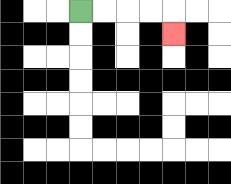{'start': '[3, 0]', 'end': '[7, 1]', 'path_directions': 'R,R,R,R,D', 'path_coordinates': '[[3, 0], [4, 0], [5, 0], [6, 0], [7, 0], [7, 1]]'}